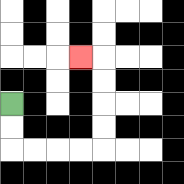{'start': '[0, 4]', 'end': '[3, 2]', 'path_directions': 'D,D,R,R,R,R,U,U,U,U,L', 'path_coordinates': '[[0, 4], [0, 5], [0, 6], [1, 6], [2, 6], [3, 6], [4, 6], [4, 5], [4, 4], [4, 3], [4, 2], [3, 2]]'}